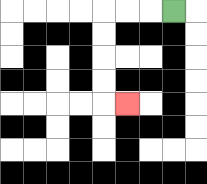{'start': '[7, 0]', 'end': '[5, 4]', 'path_directions': 'L,L,L,D,D,D,D,R', 'path_coordinates': '[[7, 0], [6, 0], [5, 0], [4, 0], [4, 1], [4, 2], [4, 3], [4, 4], [5, 4]]'}